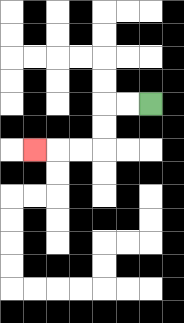{'start': '[6, 4]', 'end': '[1, 6]', 'path_directions': 'L,L,D,D,L,L,L', 'path_coordinates': '[[6, 4], [5, 4], [4, 4], [4, 5], [4, 6], [3, 6], [2, 6], [1, 6]]'}